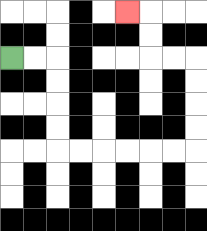{'start': '[0, 2]', 'end': '[5, 0]', 'path_directions': 'R,R,D,D,D,D,R,R,R,R,R,R,U,U,U,U,L,L,U,U,L', 'path_coordinates': '[[0, 2], [1, 2], [2, 2], [2, 3], [2, 4], [2, 5], [2, 6], [3, 6], [4, 6], [5, 6], [6, 6], [7, 6], [8, 6], [8, 5], [8, 4], [8, 3], [8, 2], [7, 2], [6, 2], [6, 1], [6, 0], [5, 0]]'}